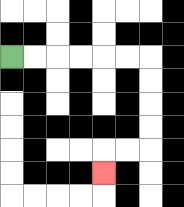{'start': '[0, 2]', 'end': '[4, 7]', 'path_directions': 'R,R,R,R,R,R,D,D,D,D,L,L,D', 'path_coordinates': '[[0, 2], [1, 2], [2, 2], [3, 2], [4, 2], [5, 2], [6, 2], [6, 3], [6, 4], [6, 5], [6, 6], [5, 6], [4, 6], [4, 7]]'}